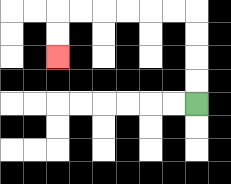{'start': '[8, 4]', 'end': '[2, 2]', 'path_directions': 'U,U,U,U,L,L,L,L,L,L,D,D', 'path_coordinates': '[[8, 4], [8, 3], [8, 2], [8, 1], [8, 0], [7, 0], [6, 0], [5, 0], [4, 0], [3, 0], [2, 0], [2, 1], [2, 2]]'}